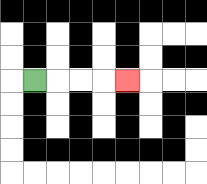{'start': '[1, 3]', 'end': '[5, 3]', 'path_directions': 'R,R,R,R', 'path_coordinates': '[[1, 3], [2, 3], [3, 3], [4, 3], [5, 3]]'}